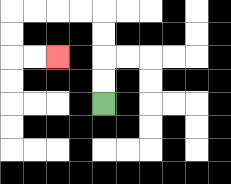{'start': '[4, 4]', 'end': '[2, 2]', 'path_directions': 'U,U,U,U,L,L,L,L,D,D,R,R', 'path_coordinates': '[[4, 4], [4, 3], [4, 2], [4, 1], [4, 0], [3, 0], [2, 0], [1, 0], [0, 0], [0, 1], [0, 2], [1, 2], [2, 2]]'}